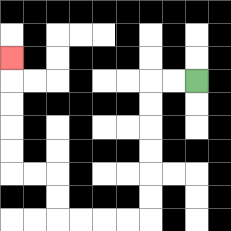{'start': '[8, 3]', 'end': '[0, 2]', 'path_directions': 'L,L,D,D,D,D,D,D,L,L,L,L,U,U,L,L,U,U,U,U,U', 'path_coordinates': '[[8, 3], [7, 3], [6, 3], [6, 4], [6, 5], [6, 6], [6, 7], [6, 8], [6, 9], [5, 9], [4, 9], [3, 9], [2, 9], [2, 8], [2, 7], [1, 7], [0, 7], [0, 6], [0, 5], [0, 4], [0, 3], [0, 2]]'}